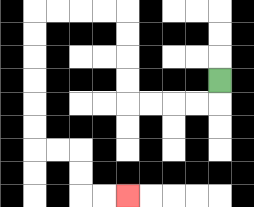{'start': '[9, 3]', 'end': '[5, 8]', 'path_directions': 'D,L,L,L,L,U,U,U,U,L,L,L,L,D,D,D,D,D,D,R,R,D,D,R,R', 'path_coordinates': '[[9, 3], [9, 4], [8, 4], [7, 4], [6, 4], [5, 4], [5, 3], [5, 2], [5, 1], [5, 0], [4, 0], [3, 0], [2, 0], [1, 0], [1, 1], [1, 2], [1, 3], [1, 4], [1, 5], [1, 6], [2, 6], [3, 6], [3, 7], [3, 8], [4, 8], [5, 8]]'}